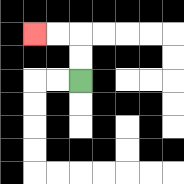{'start': '[3, 3]', 'end': '[1, 1]', 'path_directions': 'U,U,L,L', 'path_coordinates': '[[3, 3], [3, 2], [3, 1], [2, 1], [1, 1]]'}